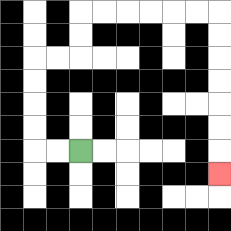{'start': '[3, 6]', 'end': '[9, 7]', 'path_directions': 'L,L,U,U,U,U,R,R,U,U,R,R,R,R,R,R,D,D,D,D,D,D,D', 'path_coordinates': '[[3, 6], [2, 6], [1, 6], [1, 5], [1, 4], [1, 3], [1, 2], [2, 2], [3, 2], [3, 1], [3, 0], [4, 0], [5, 0], [6, 0], [7, 0], [8, 0], [9, 0], [9, 1], [9, 2], [9, 3], [9, 4], [9, 5], [9, 6], [9, 7]]'}